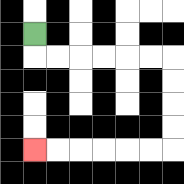{'start': '[1, 1]', 'end': '[1, 6]', 'path_directions': 'D,R,R,R,R,R,R,D,D,D,D,L,L,L,L,L,L', 'path_coordinates': '[[1, 1], [1, 2], [2, 2], [3, 2], [4, 2], [5, 2], [6, 2], [7, 2], [7, 3], [7, 4], [7, 5], [7, 6], [6, 6], [5, 6], [4, 6], [3, 6], [2, 6], [1, 6]]'}